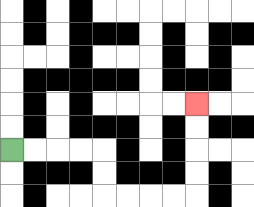{'start': '[0, 6]', 'end': '[8, 4]', 'path_directions': 'R,R,R,R,D,D,R,R,R,R,U,U,U,U', 'path_coordinates': '[[0, 6], [1, 6], [2, 6], [3, 6], [4, 6], [4, 7], [4, 8], [5, 8], [6, 8], [7, 8], [8, 8], [8, 7], [8, 6], [8, 5], [8, 4]]'}